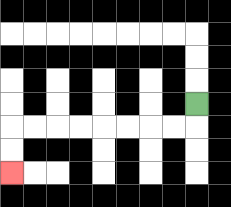{'start': '[8, 4]', 'end': '[0, 7]', 'path_directions': 'D,L,L,L,L,L,L,L,L,D,D', 'path_coordinates': '[[8, 4], [8, 5], [7, 5], [6, 5], [5, 5], [4, 5], [3, 5], [2, 5], [1, 5], [0, 5], [0, 6], [0, 7]]'}